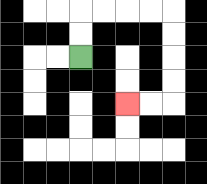{'start': '[3, 2]', 'end': '[5, 4]', 'path_directions': 'U,U,R,R,R,R,D,D,D,D,L,L', 'path_coordinates': '[[3, 2], [3, 1], [3, 0], [4, 0], [5, 0], [6, 0], [7, 0], [7, 1], [7, 2], [7, 3], [7, 4], [6, 4], [5, 4]]'}